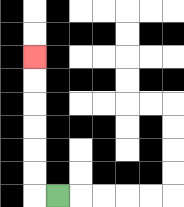{'start': '[2, 8]', 'end': '[1, 2]', 'path_directions': 'L,U,U,U,U,U,U', 'path_coordinates': '[[2, 8], [1, 8], [1, 7], [1, 6], [1, 5], [1, 4], [1, 3], [1, 2]]'}